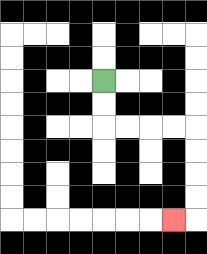{'start': '[4, 3]', 'end': '[7, 9]', 'path_directions': 'D,D,R,R,R,R,D,D,D,D,L', 'path_coordinates': '[[4, 3], [4, 4], [4, 5], [5, 5], [6, 5], [7, 5], [8, 5], [8, 6], [8, 7], [8, 8], [8, 9], [7, 9]]'}